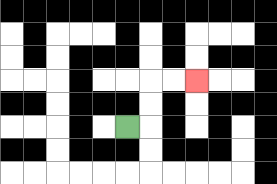{'start': '[5, 5]', 'end': '[8, 3]', 'path_directions': 'R,U,U,R,R', 'path_coordinates': '[[5, 5], [6, 5], [6, 4], [6, 3], [7, 3], [8, 3]]'}